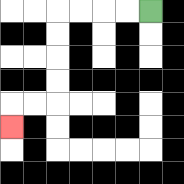{'start': '[6, 0]', 'end': '[0, 5]', 'path_directions': 'L,L,L,L,D,D,D,D,L,L,D', 'path_coordinates': '[[6, 0], [5, 0], [4, 0], [3, 0], [2, 0], [2, 1], [2, 2], [2, 3], [2, 4], [1, 4], [0, 4], [0, 5]]'}